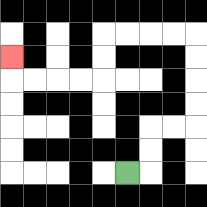{'start': '[5, 7]', 'end': '[0, 2]', 'path_directions': 'R,U,U,R,R,U,U,U,U,L,L,L,L,D,D,L,L,L,L,U', 'path_coordinates': '[[5, 7], [6, 7], [6, 6], [6, 5], [7, 5], [8, 5], [8, 4], [8, 3], [8, 2], [8, 1], [7, 1], [6, 1], [5, 1], [4, 1], [4, 2], [4, 3], [3, 3], [2, 3], [1, 3], [0, 3], [0, 2]]'}